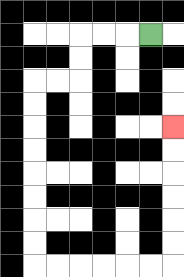{'start': '[6, 1]', 'end': '[7, 5]', 'path_directions': 'L,L,L,D,D,L,L,D,D,D,D,D,D,D,D,R,R,R,R,R,R,U,U,U,U,U,U', 'path_coordinates': '[[6, 1], [5, 1], [4, 1], [3, 1], [3, 2], [3, 3], [2, 3], [1, 3], [1, 4], [1, 5], [1, 6], [1, 7], [1, 8], [1, 9], [1, 10], [1, 11], [2, 11], [3, 11], [4, 11], [5, 11], [6, 11], [7, 11], [7, 10], [7, 9], [7, 8], [7, 7], [7, 6], [7, 5]]'}